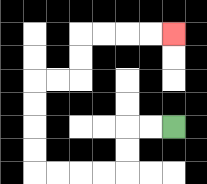{'start': '[7, 5]', 'end': '[7, 1]', 'path_directions': 'L,L,D,D,L,L,L,L,U,U,U,U,R,R,U,U,R,R,R,R', 'path_coordinates': '[[7, 5], [6, 5], [5, 5], [5, 6], [5, 7], [4, 7], [3, 7], [2, 7], [1, 7], [1, 6], [1, 5], [1, 4], [1, 3], [2, 3], [3, 3], [3, 2], [3, 1], [4, 1], [5, 1], [6, 1], [7, 1]]'}